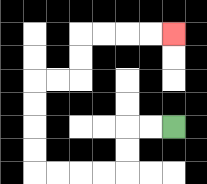{'start': '[7, 5]', 'end': '[7, 1]', 'path_directions': 'L,L,D,D,L,L,L,L,U,U,U,U,R,R,U,U,R,R,R,R', 'path_coordinates': '[[7, 5], [6, 5], [5, 5], [5, 6], [5, 7], [4, 7], [3, 7], [2, 7], [1, 7], [1, 6], [1, 5], [1, 4], [1, 3], [2, 3], [3, 3], [3, 2], [3, 1], [4, 1], [5, 1], [6, 1], [7, 1]]'}